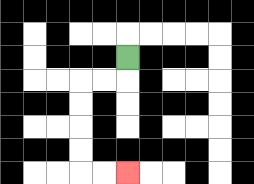{'start': '[5, 2]', 'end': '[5, 7]', 'path_directions': 'D,L,L,D,D,D,D,R,R', 'path_coordinates': '[[5, 2], [5, 3], [4, 3], [3, 3], [3, 4], [3, 5], [3, 6], [3, 7], [4, 7], [5, 7]]'}